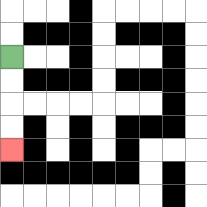{'start': '[0, 2]', 'end': '[0, 6]', 'path_directions': 'D,D,D,D', 'path_coordinates': '[[0, 2], [0, 3], [0, 4], [0, 5], [0, 6]]'}